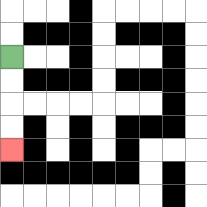{'start': '[0, 2]', 'end': '[0, 6]', 'path_directions': 'D,D,D,D', 'path_coordinates': '[[0, 2], [0, 3], [0, 4], [0, 5], [0, 6]]'}